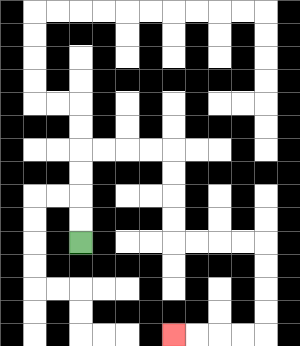{'start': '[3, 10]', 'end': '[7, 14]', 'path_directions': 'U,U,U,U,R,R,R,R,D,D,D,D,R,R,R,R,D,D,D,D,L,L,L,L', 'path_coordinates': '[[3, 10], [3, 9], [3, 8], [3, 7], [3, 6], [4, 6], [5, 6], [6, 6], [7, 6], [7, 7], [7, 8], [7, 9], [7, 10], [8, 10], [9, 10], [10, 10], [11, 10], [11, 11], [11, 12], [11, 13], [11, 14], [10, 14], [9, 14], [8, 14], [7, 14]]'}